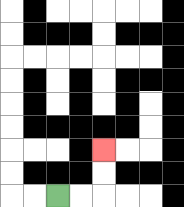{'start': '[2, 8]', 'end': '[4, 6]', 'path_directions': 'R,R,U,U', 'path_coordinates': '[[2, 8], [3, 8], [4, 8], [4, 7], [4, 6]]'}